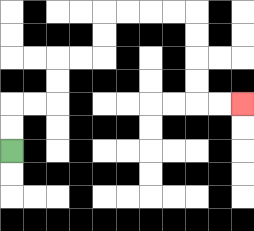{'start': '[0, 6]', 'end': '[10, 4]', 'path_directions': 'U,U,R,R,U,U,R,R,U,U,R,R,R,R,D,D,D,D,R,R', 'path_coordinates': '[[0, 6], [0, 5], [0, 4], [1, 4], [2, 4], [2, 3], [2, 2], [3, 2], [4, 2], [4, 1], [4, 0], [5, 0], [6, 0], [7, 0], [8, 0], [8, 1], [8, 2], [8, 3], [8, 4], [9, 4], [10, 4]]'}